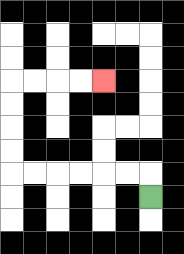{'start': '[6, 8]', 'end': '[4, 3]', 'path_directions': 'U,L,L,L,L,L,L,U,U,U,U,R,R,R,R', 'path_coordinates': '[[6, 8], [6, 7], [5, 7], [4, 7], [3, 7], [2, 7], [1, 7], [0, 7], [0, 6], [0, 5], [0, 4], [0, 3], [1, 3], [2, 3], [3, 3], [4, 3]]'}